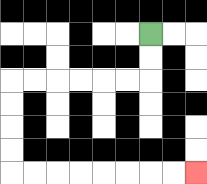{'start': '[6, 1]', 'end': '[8, 7]', 'path_directions': 'D,D,L,L,L,L,L,L,D,D,D,D,R,R,R,R,R,R,R,R', 'path_coordinates': '[[6, 1], [6, 2], [6, 3], [5, 3], [4, 3], [3, 3], [2, 3], [1, 3], [0, 3], [0, 4], [0, 5], [0, 6], [0, 7], [1, 7], [2, 7], [3, 7], [4, 7], [5, 7], [6, 7], [7, 7], [8, 7]]'}